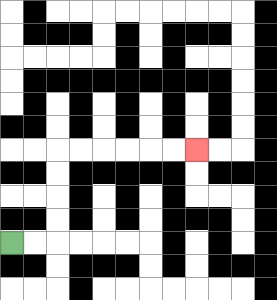{'start': '[0, 10]', 'end': '[8, 6]', 'path_directions': 'R,R,U,U,U,U,R,R,R,R,R,R', 'path_coordinates': '[[0, 10], [1, 10], [2, 10], [2, 9], [2, 8], [2, 7], [2, 6], [3, 6], [4, 6], [5, 6], [6, 6], [7, 6], [8, 6]]'}